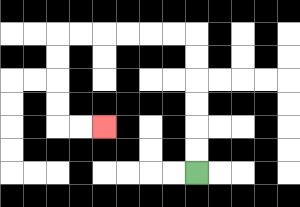{'start': '[8, 7]', 'end': '[4, 5]', 'path_directions': 'U,U,U,U,U,U,L,L,L,L,L,L,D,D,D,D,R,R', 'path_coordinates': '[[8, 7], [8, 6], [8, 5], [8, 4], [8, 3], [8, 2], [8, 1], [7, 1], [6, 1], [5, 1], [4, 1], [3, 1], [2, 1], [2, 2], [2, 3], [2, 4], [2, 5], [3, 5], [4, 5]]'}